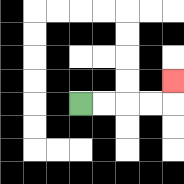{'start': '[3, 4]', 'end': '[7, 3]', 'path_directions': 'R,R,R,R,U', 'path_coordinates': '[[3, 4], [4, 4], [5, 4], [6, 4], [7, 4], [7, 3]]'}